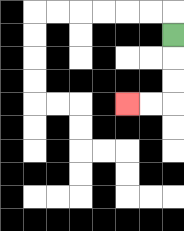{'start': '[7, 1]', 'end': '[5, 4]', 'path_directions': 'D,D,D,L,L', 'path_coordinates': '[[7, 1], [7, 2], [7, 3], [7, 4], [6, 4], [5, 4]]'}